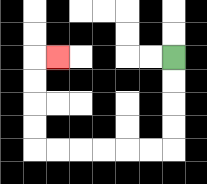{'start': '[7, 2]', 'end': '[2, 2]', 'path_directions': 'D,D,D,D,L,L,L,L,L,L,U,U,U,U,R', 'path_coordinates': '[[7, 2], [7, 3], [7, 4], [7, 5], [7, 6], [6, 6], [5, 6], [4, 6], [3, 6], [2, 6], [1, 6], [1, 5], [1, 4], [1, 3], [1, 2], [2, 2]]'}